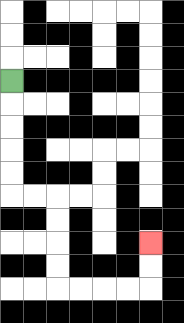{'start': '[0, 3]', 'end': '[6, 10]', 'path_directions': 'D,D,D,D,D,R,R,D,D,D,D,R,R,R,R,U,U', 'path_coordinates': '[[0, 3], [0, 4], [0, 5], [0, 6], [0, 7], [0, 8], [1, 8], [2, 8], [2, 9], [2, 10], [2, 11], [2, 12], [3, 12], [4, 12], [5, 12], [6, 12], [6, 11], [6, 10]]'}